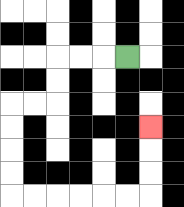{'start': '[5, 2]', 'end': '[6, 5]', 'path_directions': 'L,L,L,D,D,L,L,D,D,D,D,R,R,R,R,R,R,U,U,U', 'path_coordinates': '[[5, 2], [4, 2], [3, 2], [2, 2], [2, 3], [2, 4], [1, 4], [0, 4], [0, 5], [0, 6], [0, 7], [0, 8], [1, 8], [2, 8], [3, 8], [4, 8], [5, 8], [6, 8], [6, 7], [6, 6], [6, 5]]'}